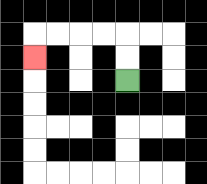{'start': '[5, 3]', 'end': '[1, 2]', 'path_directions': 'U,U,L,L,L,L,D', 'path_coordinates': '[[5, 3], [5, 2], [5, 1], [4, 1], [3, 1], [2, 1], [1, 1], [1, 2]]'}